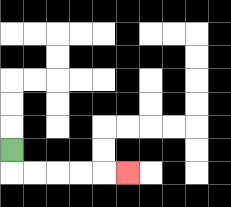{'start': '[0, 6]', 'end': '[5, 7]', 'path_directions': 'D,R,R,R,R,R', 'path_coordinates': '[[0, 6], [0, 7], [1, 7], [2, 7], [3, 7], [4, 7], [5, 7]]'}